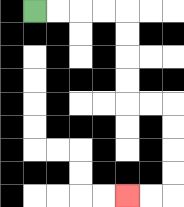{'start': '[1, 0]', 'end': '[5, 8]', 'path_directions': 'R,R,R,R,D,D,D,D,R,R,D,D,D,D,L,L', 'path_coordinates': '[[1, 0], [2, 0], [3, 0], [4, 0], [5, 0], [5, 1], [5, 2], [5, 3], [5, 4], [6, 4], [7, 4], [7, 5], [7, 6], [7, 7], [7, 8], [6, 8], [5, 8]]'}